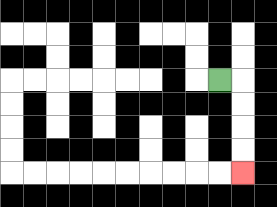{'start': '[9, 3]', 'end': '[10, 7]', 'path_directions': 'R,D,D,D,D', 'path_coordinates': '[[9, 3], [10, 3], [10, 4], [10, 5], [10, 6], [10, 7]]'}